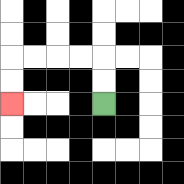{'start': '[4, 4]', 'end': '[0, 4]', 'path_directions': 'U,U,L,L,L,L,D,D', 'path_coordinates': '[[4, 4], [4, 3], [4, 2], [3, 2], [2, 2], [1, 2], [0, 2], [0, 3], [0, 4]]'}